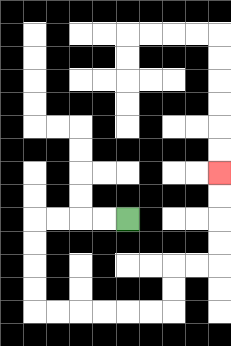{'start': '[5, 9]', 'end': '[9, 7]', 'path_directions': 'L,L,L,L,D,D,D,D,R,R,R,R,R,R,U,U,R,R,U,U,U,U', 'path_coordinates': '[[5, 9], [4, 9], [3, 9], [2, 9], [1, 9], [1, 10], [1, 11], [1, 12], [1, 13], [2, 13], [3, 13], [4, 13], [5, 13], [6, 13], [7, 13], [7, 12], [7, 11], [8, 11], [9, 11], [9, 10], [9, 9], [9, 8], [9, 7]]'}